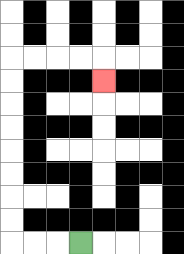{'start': '[3, 10]', 'end': '[4, 3]', 'path_directions': 'L,L,L,U,U,U,U,U,U,U,U,R,R,R,R,D', 'path_coordinates': '[[3, 10], [2, 10], [1, 10], [0, 10], [0, 9], [0, 8], [0, 7], [0, 6], [0, 5], [0, 4], [0, 3], [0, 2], [1, 2], [2, 2], [3, 2], [4, 2], [4, 3]]'}